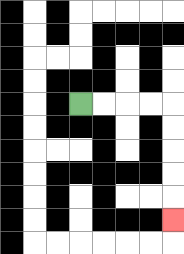{'start': '[3, 4]', 'end': '[7, 9]', 'path_directions': 'R,R,R,R,D,D,D,D,D', 'path_coordinates': '[[3, 4], [4, 4], [5, 4], [6, 4], [7, 4], [7, 5], [7, 6], [7, 7], [7, 8], [7, 9]]'}